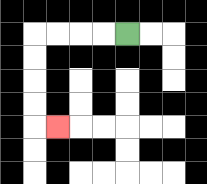{'start': '[5, 1]', 'end': '[2, 5]', 'path_directions': 'L,L,L,L,D,D,D,D,R', 'path_coordinates': '[[5, 1], [4, 1], [3, 1], [2, 1], [1, 1], [1, 2], [1, 3], [1, 4], [1, 5], [2, 5]]'}